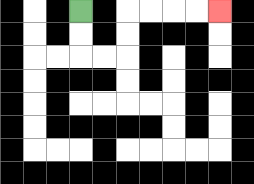{'start': '[3, 0]', 'end': '[9, 0]', 'path_directions': 'D,D,R,R,U,U,R,R,R,R', 'path_coordinates': '[[3, 0], [3, 1], [3, 2], [4, 2], [5, 2], [5, 1], [5, 0], [6, 0], [7, 0], [8, 0], [9, 0]]'}